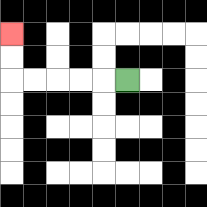{'start': '[5, 3]', 'end': '[0, 1]', 'path_directions': 'L,L,L,L,L,U,U', 'path_coordinates': '[[5, 3], [4, 3], [3, 3], [2, 3], [1, 3], [0, 3], [0, 2], [0, 1]]'}